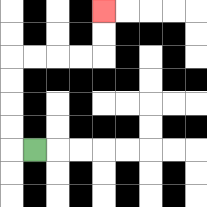{'start': '[1, 6]', 'end': '[4, 0]', 'path_directions': 'L,U,U,U,U,R,R,R,R,U,U', 'path_coordinates': '[[1, 6], [0, 6], [0, 5], [0, 4], [0, 3], [0, 2], [1, 2], [2, 2], [3, 2], [4, 2], [4, 1], [4, 0]]'}